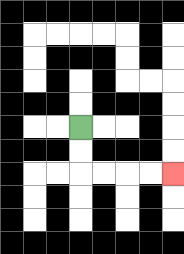{'start': '[3, 5]', 'end': '[7, 7]', 'path_directions': 'D,D,R,R,R,R', 'path_coordinates': '[[3, 5], [3, 6], [3, 7], [4, 7], [5, 7], [6, 7], [7, 7]]'}